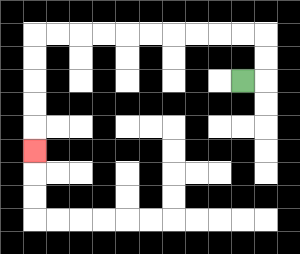{'start': '[10, 3]', 'end': '[1, 6]', 'path_directions': 'R,U,U,L,L,L,L,L,L,L,L,L,L,D,D,D,D,D', 'path_coordinates': '[[10, 3], [11, 3], [11, 2], [11, 1], [10, 1], [9, 1], [8, 1], [7, 1], [6, 1], [5, 1], [4, 1], [3, 1], [2, 1], [1, 1], [1, 2], [1, 3], [1, 4], [1, 5], [1, 6]]'}